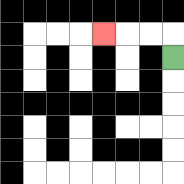{'start': '[7, 2]', 'end': '[4, 1]', 'path_directions': 'U,L,L,L', 'path_coordinates': '[[7, 2], [7, 1], [6, 1], [5, 1], [4, 1]]'}